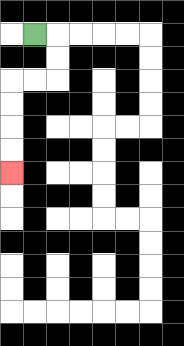{'start': '[1, 1]', 'end': '[0, 7]', 'path_directions': 'R,D,D,L,L,D,D,D,D', 'path_coordinates': '[[1, 1], [2, 1], [2, 2], [2, 3], [1, 3], [0, 3], [0, 4], [0, 5], [0, 6], [0, 7]]'}